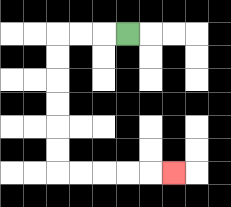{'start': '[5, 1]', 'end': '[7, 7]', 'path_directions': 'L,L,L,D,D,D,D,D,D,R,R,R,R,R', 'path_coordinates': '[[5, 1], [4, 1], [3, 1], [2, 1], [2, 2], [2, 3], [2, 4], [2, 5], [2, 6], [2, 7], [3, 7], [4, 7], [5, 7], [6, 7], [7, 7]]'}